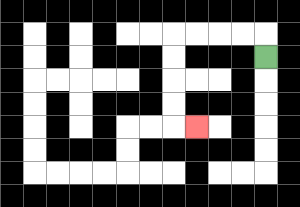{'start': '[11, 2]', 'end': '[8, 5]', 'path_directions': 'U,L,L,L,L,D,D,D,D,R', 'path_coordinates': '[[11, 2], [11, 1], [10, 1], [9, 1], [8, 1], [7, 1], [7, 2], [7, 3], [7, 4], [7, 5], [8, 5]]'}